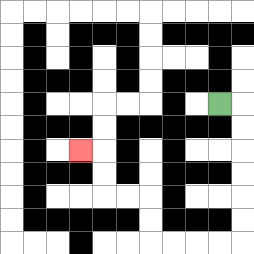{'start': '[9, 4]', 'end': '[3, 6]', 'path_directions': 'R,D,D,D,D,D,D,L,L,L,L,U,U,L,L,U,U,L', 'path_coordinates': '[[9, 4], [10, 4], [10, 5], [10, 6], [10, 7], [10, 8], [10, 9], [10, 10], [9, 10], [8, 10], [7, 10], [6, 10], [6, 9], [6, 8], [5, 8], [4, 8], [4, 7], [4, 6], [3, 6]]'}